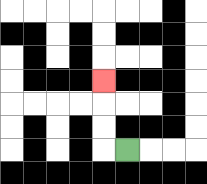{'start': '[5, 6]', 'end': '[4, 3]', 'path_directions': 'L,U,U,U', 'path_coordinates': '[[5, 6], [4, 6], [4, 5], [4, 4], [4, 3]]'}